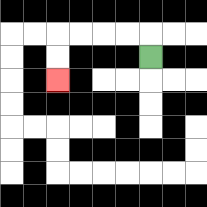{'start': '[6, 2]', 'end': '[2, 3]', 'path_directions': 'U,L,L,L,L,D,D', 'path_coordinates': '[[6, 2], [6, 1], [5, 1], [4, 1], [3, 1], [2, 1], [2, 2], [2, 3]]'}